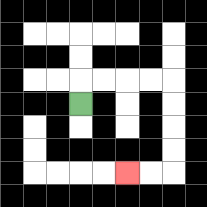{'start': '[3, 4]', 'end': '[5, 7]', 'path_directions': 'U,R,R,R,R,D,D,D,D,L,L', 'path_coordinates': '[[3, 4], [3, 3], [4, 3], [5, 3], [6, 3], [7, 3], [7, 4], [7, 5], [7, 6], [7, 7], [6, 7], [5, 7]]'}